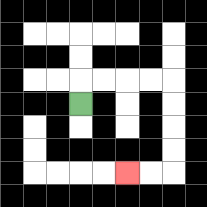{'start': '[3, 4]', 'end': '[5, 7]', 'path_directions': 'U,R,R,R,R,D,D,D,D,L,L', 'path_coordinates': '[[3, 4], [3, 3], [4, 3], [5, 3], [6, 3], [7, 3], [7, 4], [7, 5], [7, 6], [7, 7], [6, 7], [5, 7]]'}